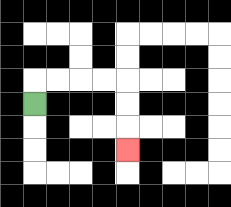{'start': '[1, 4]', 'end': '[5, 6]', 'path_directions': 'U,R,R,R,R,D,D,D', 'path_coordinates': '[[1, 4], [1, 3], [2, 3], [3, 3], [4, 3], [5, 3], [5, 4], [5, 5], [5, 6]]'}